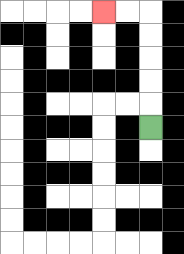{'start': '[6, 5]', 'end': '[4, 0]', 'path_directions': 'U,U,U,U,U,L,L', 'path_coordinates': '[[6, 5], [6, 4], [6, 3], [6, 2], [6, 1], [6, 0], [5, 0], [4, 0]]'}